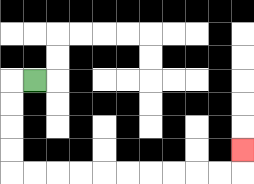{'start': '[1, 3]', 'end': '[10, 6]', 'path_directions': 'L,D,D,D,D,R,R,R,R,R,R,R,R,R,R,U', 'path_coordinates': '[[1, 3], [0, 3], [0, 4], [0, 5], [0, 6], [0, 7], [1, 7], [2, 7], [3, 7], [4, 7], [5, 7], [6, 7], [7, 7], [8, 7], [9, 7], [10, 7], [10, 6]]'}